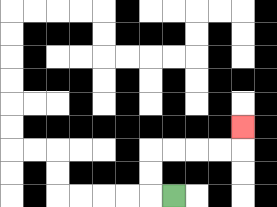{'start': '[7, 8]', 'end': '[10, 5]', 'path_directions': 'L,U,U,R,R,R,R,U', 'path_coordinates': '[[7, 8], [6, 8], [6, 7], [6, 6], [7, 6], [8, 6], [9, 6], [10, 6], [10, 5]]'}